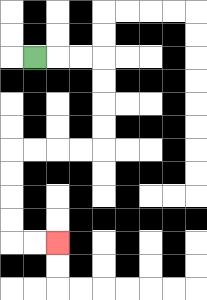{'start': '[1, 2]', 'end': '[2, 10]', 'path_directions': 'R,R,R,D,D,D,D,L,L,L,L,D,D,D,D,R,R', 'path_coordinates': '[[1, 2], [2, 2], [3, 2], [4, 2], [4, 3], [4, 4], [4, 5], [4, 6], [3, 6], [2, 6], [1, 6], [0, 6], [0, 7], [0, 8], [0, 9], [0, 10], [1, 10], [2, 10]]'}